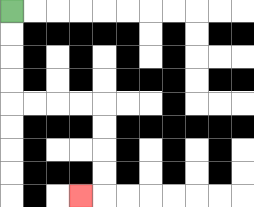{'start': '[0, 0]', 'end': '[3, 8]', 'path_directions': 'D,D,D,D,R,R,R,R,D,D,D,D,L', 'path_coordinates': '[[0, 0], [0, 1], [0, 2], [0, 3], [0, 4], [1, 4], [2, 4], [3, 4], [4, 4], [4, 5], [4, 6], [4, 7], [4, 8], [3, 8]]'}